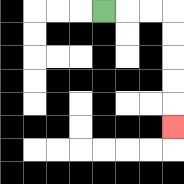{'start': '[4, 0]', 'end': '[7, 5]', 'path_directions': 'R,R,R,D,D,D,D,D', 'path_coordinates': '[[4, 0], [5, 0], [6, 0], [7, 0], [7, 1], [7, 2], [7, 3], [7, 4], [7, 5]]'}